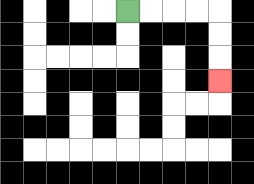{'start': '[5, 0]', 'end': '[9, 3]', 'path_directions': 'R,R,R,R,D,D,D', 'path_coordinates': '[[5, 0], [6, 0], [7, 0], [8, 0], [9, 0], [9, 1], [9, 2], [9, 3]]'}